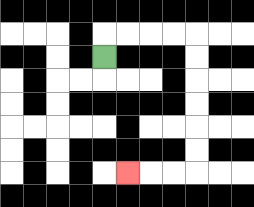{'start': '[4, 2]', 'end': '[5, 7]', 'path_directions': 'U,R,R,R,R,D,D,D,D,D,D,L,L,L', 'path_coordinates': '[[4, 2], [4, 1], [5, 1], [6, 1], [7, 1], [8, 1], [8, 2], [8, 3], [8, 4], [8, 5], [8, 6], [8, 7], [7, 7], [6, 7], [5, 7]]'}